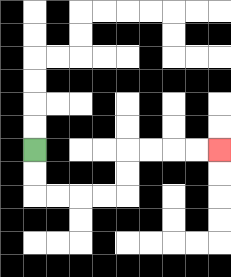{'start': '[1, 6]', 'end': '[9, 6]', 'path_directions': 'D,D,R,R,R,R,U,U,R,R,R,R', 'path_coordinates': '[[1, 6], [1, 7], [1, 8], [2, 8], [3, 8], [4, 8], [5, 8], [5, 7], [5, 6], [6, 6], [7, 6], [8, 6], [9, 6]]'}